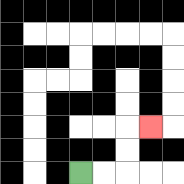{'start': '[3, 7]', 'end': '[6, 5]', 'path_directions': 'R,R,U,U,R', 'path_coordinates': '[[3, 7], [4, 7], [5, 7], [5, 6], [5, 5], [6, 5]]'}